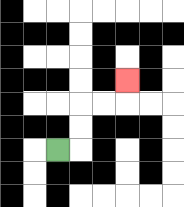{'start': '[2, 6]', 'end': '[5, 3]', 'path_directions': 'R,U,U,R,R,U', 'path_coordinates': '[[2, 6], [3, 6], [3, 5], [3, 4], [4, 4], [5, 4], [5, 3]]'}